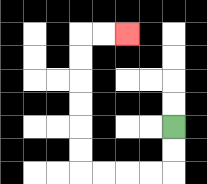{'start': '[7, 5]', 'end': '[5, 1]', 'path_directions': 'D,D,L,L,L,L,U,U,U,U,U,U,R,R', 'path_coordinates': '[[7, 5], [7, 6], [7, 7], [6, 7], [5, 7], [4, 7], [3, 7], [3, 6], [3, 5], [3, 4], [3, 3], [3, 2], [3, 1], [4, 1], [5, 1]]'}